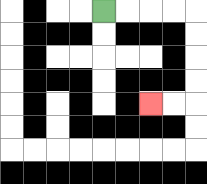{'start': '[4, 0]', 'end': '[6, 4]', 'path_directions': 'R,R,R,R,D,D,D,D,L,L', 'path_coordinates': '[[4, 0], [5, 0], [6, 0], [7, 0], [8, 0], [8, 1], [8, 2], [8, 3], [8, 4], [7, 4], [6, 4]]'}